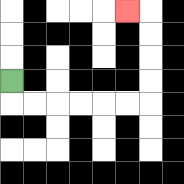{'start': '[0, 3]', 'end': '[5, 0]', 'path_directions': 'D,R,R,R,R,R,R,U,U,U,U,L', 'path_coordinates': '[[0, 3], [0, 4], [1, 4], [2, 4], [3, 4], [4, 4], [5, 4], [6, 4], [6, 3], [6, 2], [6, 1], [6, 0], [5, 0]]'}